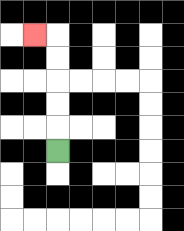{'start': '[2, 6]', 'end': '[1, 1]', 'path_directions': 'U,U,U,U,U,L', 'path_coordinates': '[[2, 6], [2, 5], [2, 4], [2, 3], [2, 2], [2, 1], [1, 1]]'}